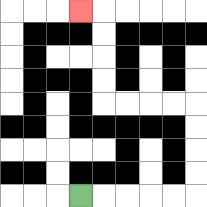{'start': '[3, 8]', 'end': '[3, 0]', 'path_directions': 'R,R,R,R,R,U,U,U,U,L,L,L,L,U,U,U,U,L', 'path_coordinates': '[[3, 8], [4, 8], [5, 8], [6, 8], [7, 8], [8, 8], [8, 7], [8, 6], [8, 5], [8, 4], [7, 4], [6, 4], [5, 4], [4, 4], [4, 3], [4, 2], [4, 1], [4, 0], [3, 0]]'}